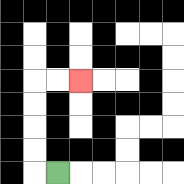{'start': '[2, 7]', 'end': '[3, 3]', 'path_directions': 'L,U,U,U,U,R,R', 'path_coordinates': '[[2, 7], [1, 7], [1, 6], [1, 5], [1, 4], [1, 3], [2, 3], [3, 3]]'}